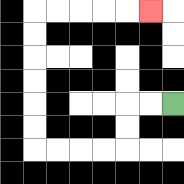{'start': '[7, 4]', 'end': '[6, 0]', 'path_directions': 'L,L,D,D,L,L,L,L,U,U,U,U,U,U,R,R,R,R,R', 'path_coordinates': '[[7, 4], [6, 4], [5, 4], [5, 5], [5, 6], [4, 6], [3, 6], [2, 6], [1, 6], [1, 5], [1, 4], [1, 3], [1, 2], [1, 1], [1, 0], [2, 0], [3, 0], [4, 0], [5, 0], [6, 0]]'}